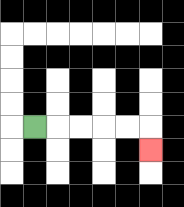{'start': '[1, 5]', 'end': '[6, 6]', 'path_directions': 'R,R,R,R,R,D', 'path_coordinates': '[[1, 5], [2, 5], [3, 5], [4, 5], [5, 5], [6, 5], [6, 6]]'}